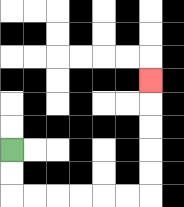{'start': '[0, 6]', 'end': '[6, 3]', 'path_directions': 'D,D,R,R,R,R,R,R,U,U,U,U,U', 'path_coordinates': '[[0, 6], [0, 7], [0, 8], [1, 8], [2, 8], [3, 8], [4, 8], [5, 8], [6, 8], [6, 7], [6, 6], [6, 5], [6, 4], [6, 3]]'}